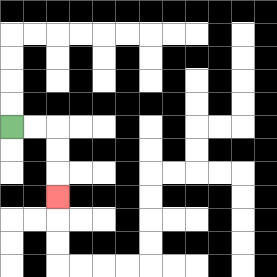{'start': '[0, 5]', 'end': '[2, 8]', 'path_directions': 'R,R,D,D,D', 'path_coordinates': '[[0, 5], [1, 5], [2, 5], [2, 6], [2, 7], [2, 8]]'}